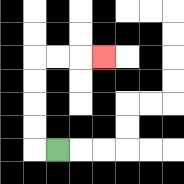{'start': '[2, 6]', 'end': '[4, 2]', 'path_directions': 'L,U,U,U,U,R,R,R', 'path_coordinates': '[[2, 6], [1, 6], [1, 5], [1, 4], [1, 3], [1, 2], [2, 2], [3, 2], [4, 2]]'}